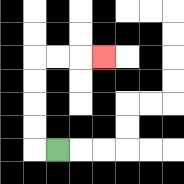{'start': '[2, 6]', 'end': '[4, 2]', 'path_directions': 'L,U,U,U,U,R,R,R', 'path_coordinates': '[[2, 6], [1, 6], [1, 5], [1, 4], [1, 3], [1, 2], [2, 2], [3, 2], [4, 2]]'}